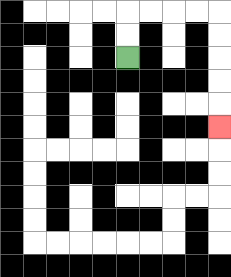{'start': '[5, 2]', 'end': '[9, 5]', 'path_directions': 'U,U,R,R,R,R,D,D,D,D,D', 'path_coordinates': '[[5, 2], [5, 1], [5, 0], [6, 0], [7, 0], [8, 0], [9, 0], [9, 1], [9, 2], [9, 3], [9, 4], [9, 5]]'}